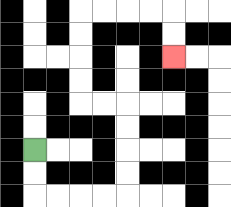{'start': '[1, 6]', 'end': '[7, 2]', 'path_directions': 'D,D,R,R,R,R,U,U,U,U,L,L,U,U,U,U,R,R,R,R,D,D', 'path_coordinates': '[[1, 6], [1, 7], [1, 8], [2, 8], [3, 8], [4, 8], [5, 8], [5, 7], [5, 6], [5, 5], [5, 4], [4, 4], [3, 4], [3, 3], [3, 2], [3, 1], [3, 0], [4, 0], [5, 0], [6, 0], [7, 0], [7, 1], [7, 2]]'}